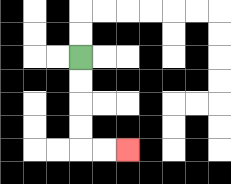{'start': '[3, 2]', 'end': '[5, 6]', 'path_directions': 'D,D,D,D,R,R', 'path_coordinates': '[[3, 2], [3, 3], [3, 4], [3, 5], [3, 6], [4, 6], [5, 6]]'}